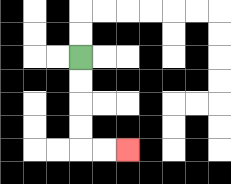{'start': '[3, 2]', 'end': '[5, 6]', 'path_directions': 'D,D,D,D,R,R', 'path_coordinates': '[[3, 2], [3, 3], [3, 4], [3, 5], [3, 6], [4, 6], [5, 6]]'}